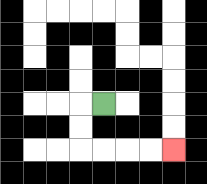{'start': '[4, 4]', 'end': '[7, 6]', 'path_directions': 'L,D,D,R,R,R,R', 'path_coordinates': '[[4, 4], [3, 4], [3, 5], [3, 6], [4, 6], [5, 6], [6, 6], [7, 6]]'}